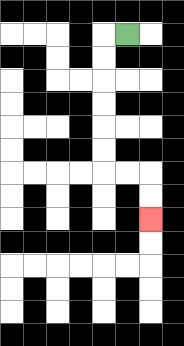{'start': '[5, 1]', 'end': '[6, 9]', 'path_directions': 'L,D,D,D,D,D,D,R,R,D,D', 'path_coordinates': '[[5, 1], [4, 1], [4, 2], [4, 3], [4, 4], [4, 5], [4, 6], [4, 7], [5, 7], [6, 7], [6, 8], [6, 9]]'}